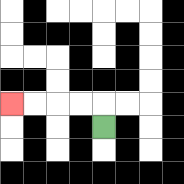{'start': '[4, 5]', 'end': '[0, 4]', 'path_directions': 'U,L,L,L,L', 'path_coordinates': '[[4, 5], [4, 4], [3, 4], [2, 4], [1, 4], [0, 4]]'}